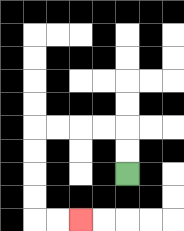{'start': '[5, 7]', 'end': '[3, 9]', 'path_directions': 'U,U,L,L,L,L,D,D,D,D,R,R', 'path_coordinates': '[[5, 7], [5, 6], [5, 5], [4, 5], [3, 5], [2, 5], [1, 5], [1, 6], [1, 7], [1, 8], [1, 9], [2, 9], [3, 9]]'}